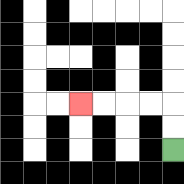{'start': '[7, 6]', 'end': '[3, 4]', 'path_directions': 'U,U,L,L,L,L', 'path_coordinates': '[[7, 6], [7, 5], [7, 4], [6, 4], [5, 4], [4, 4], [3, 4]]'}